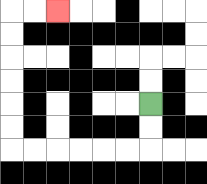{'start': '[6, 4]', 'end': '[2, 0]', 'path_directions': 'D,D,L,L,L,L,L,L,U,U,U,U,U,U,R,R', 'path_coordinates': '[[6, 4], [6, 5], [6, 6], [5, 6], [4, 6], [3, 6], [2, 6], [1, 6], [0, 6], [0, 5], [0, 4], [0, 3], [0, 2], [0, 1], [0, 0], [1, 0], [2, 0]]'}